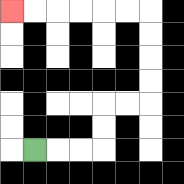{'start': '[1, 6]', 'end': '[0, 0]', 'path_directions': 'R,R,R,U,U,R,R,U,U,U,U,L,L,L,L,L,L', 'path_coordinates': '[[1, 6], [2, 6], [3, 6], [4, 6], [4, 5], [4, 4], [5, 4], [6, 4], [6, 3], [6, 2], [6, 1], [6, 0], [5, 0], [4, 0], [3, 0], [2, 0], [1, 0], [0, 0]]'}